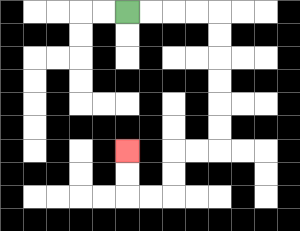{'start': '[5, 0]', 'end': '[5, 6]', 'path_directions': 'R,R,R,R,D,D,D,D,D,D,L,L,D,D,L,L,U,U', 'path_coordinates': '[[5, 0], [6, 0], [7, 0], [8, 0], [9, 0], [9, 1], [9, 2], [9, 3], [9, 4], [9, 5], [9, 6], [8, 6], [7, 6], [7, 7], [7, 8], [6, 8], [5, 8], [5, 7], [5, 6]]'}